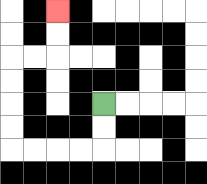{'start': '[4, 4]', 'end': '[2, 0]', 'path_directions': 'D,D,L,L,L,L,U,U,U,U,R,R,U,U', 'path_coordinates': '[[4, 4], [4, 5], [4, 6], [3, 6], [2, 6], [1, 6], [0, 6], [0, 5], [0, 4], [0, 3], [0, 2], [1, 2], [2, 2], [2, 1], [2, 0]]'}